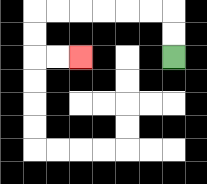{'start': '[7, 2]', 'end': '[3, 2]', 'path_directions': 'U,U,L,L,L,L,L,L,D,D,R,R', 'path_coordinates': '[[7, 2], [7, 1], [7, 0], [6, 0], [5, 0], [4, 0], [3, 0], [2, 0], [1, 0], [1, 1], [1, 2], [2, 2], [3, 2]]'}